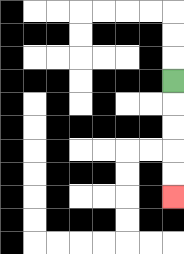{'start': '[7, 3]', 'end': '[7, 8]', 'path_directions': 'D,D,D,D,D', 'path_coordinates': '[[7, 3], [7, 4], [7, 5], [7, 6], [7, 7], [7, 8]]'}